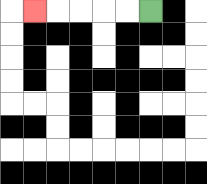{'start': '[6, 0]', 'end': '[1, 0]', 'path_directions': 'L,L,L,L,L', 'path_coordinates': '[[6, 0], [5, 0], [4, 0], [3, 0], [2, 0], [1, 0]]'}